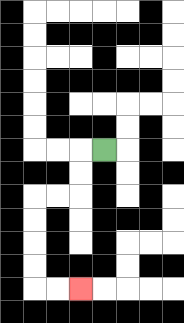{'start': '[4, 6]', 'end': '[3, 12]', 'path_directions': 'L,D,D,L,L,D,D,D,D,R,R', 'path_coordinates': '[[4, 6], [3, 6], [3, 7], [3, 8], [2, 8], [1, 8], [1, 9], [1, 10], [1, 11], [1, 12], [2, 12], [3, 12]]'}